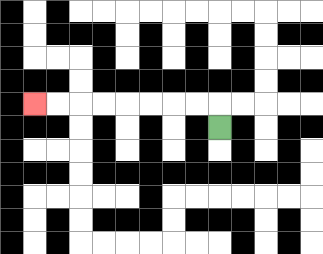{'start': '[9, 5]', 'end': '[1, 4]', 'path_directions': 'U,L,L,L,L,L,L,L,L', 'path_coordinates': '[[9, 5], [9, 4], [8, 4], [7, 4], [6, 4], [5, 4], [4, 4], [3, 4], [2, 4], [1, 4]]'}